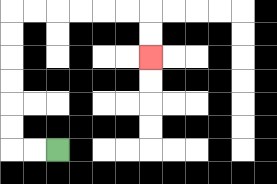{'start': '[2, 6]', 'end': '[6, 2]', 'path_directions': 'L,L,U,U,U,U,U,U,R,R,R,R,R,R,D,D', 'path_coordinates': '[[2, 6], [1, 6], [0, 6], [0, 5], [0, 4], [0, 3], [0, 2], [0, 1], [0, 0], [1, 0], [2, 0], [3, 0], [4, 0], [5, 0], [6, 0], [6, 1], [6, 2]]'}